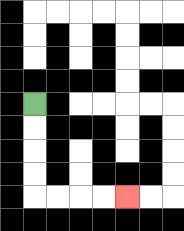{'start': '[1, 4]', 'end': '[5, 8]', 'path_directions': 'D,D,D,D,R,R,R,R', 'path_coordinates': '[[1, 4], [1, 5], [1, 6], [1, 7], [1, 8], [2, 8], [3, 8], [4, 8], [5, 8]]'}